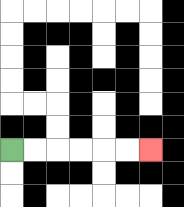{'start': '[0, 6]', 'end': '[6, 6]', 'path_directions': 'R,R,R,R,R,R', 'path_coordinates': '[[0, 6], [1, 6], [2, 6], [3, 6], [4, 6], [5, 6], [6, 6]]'}